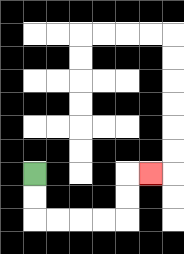{'start': '[1, 7]', 'end': '[6, 7]', 'path_directions': 'D,D,R,R,R,R,U,U,R', 'path_coordinates': '[[1, 7], [1, 8], [1, 9], [2, 9], [3, 9], [4, 9], [5, 9], [5, 8], [5, 7], [6, 7]]'}